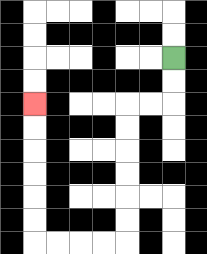{'start': '[7, 2]', 'end': '[1, 4]', 'path_directions': 'D,D,L,L,D,D,D,D,D,D,L,L,L,L,U,U,U,U,U,U', 'path_coordinates': '[[7, 2], [7, 3], [7, 4], [6, 4], [5, 4], [5, 5], [5, 6], [5, 7], [5, 8], [5, 9], [5, 10], [4, 10], [3, 10], [2, 10], [1, 10], [1, 9], [1, 8], [1, 7], [1, 6], [1, 5], [1, 4]]'}